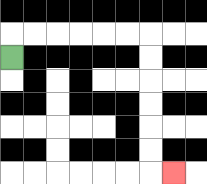{'start': '[0, 2]', 'end': '[7, 7]', 'path_directions': 'U,R,R,R,R,R,R,D,D,D,D,D,D,R', 'path_coordinates': '[[0, 2], [0, 1], [1, 1], [2, 1], [3, 1], [4, 1], [5, 1], [6, 1], [6, 2], [6, 3], [6, 4], [6, 5], [6, 6], [6, 7], [7, 7]]'}